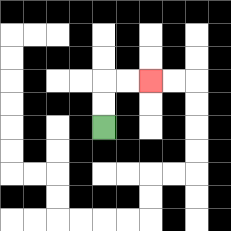{'start': '[4, 5]', 'end': '[6, 3]', 'path_directions': 'U,U,R,R', 'path_coordinates': '[[4, 5], [4, 4], [4, 3], [5, 3], [6, 3]]'}